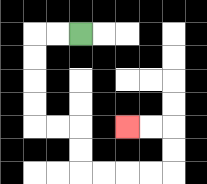{'start': '[3, 1]', 'end': '[5, 5]', 'path_directions': 'L,L,D,D,D,D,R,R,D,D,R,R,R,R,U,U,L,L', 'path_coordinates': '[[3, 1], [2, 1], [1, 1], [1, 2], [1, 3], [1, 4], [1, 5], [2, 5], [3, 5], [3, 6], [3, 7], [4, 7], [5, 7], [6, 7], [7, 7], [7, 6], [7, 5], [6, 5], [5, 5]]'}